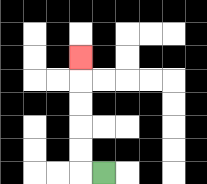{'start': '[4, 7]', 'end': '[3, 2]', 'path_directions': 'L,U,U,U,U,U', 'path_coordinates': '[[4, 7], [3, 7], [3, 6], [3, 5], [3, 4], [3, 3], [3, 2]]'}